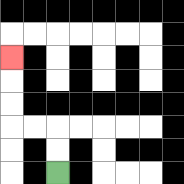{'start': '[2, 7]', 'end': '[0, 2]', 'path_directions': 'U,U,L,L,U,U,U', 'path_coordinates': '[[2, 7], [2, 6], [2, 5], [1, 5], [0, 5], [0, 4], [0, 3], [0, 2]]'}